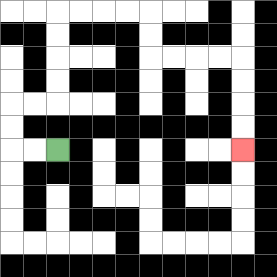{'start': '[2, 6]', 'end': '[10, 6]', 'path_directions': 'L,L,U,U,R,R,U,U,U,U,R,R,R,R,D,D,R,R,R,R,D,D,D,D', 'path_coordinates': '[[2, 6], [1, 6], [0, 6], [0, 5], [0, 4], [1, 4], [2, 4], [2, 3], [2, 2], [2, 1], [2, 0], [3, 0], [4, 0], [5, 0], [6, 0], [6, 1], [6, 2], [7, 2], [8, 2], [9, 2], [10, 2], [10, 3], [10, 4], [10, 5], [10, 6]]'}